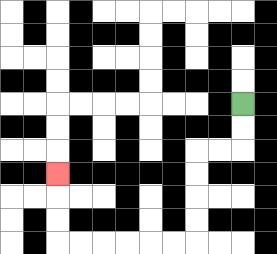{'start': '[10, 4]', 'end': '[2, 7]', 'path_directions': 'D,D,L,L,D,D,D,D,L,L,L,L,L,L,U,U,U', 'path_coordinates': '[[10, 4], [10, 5], [10, 6], [9, 6], [8, 6], [8, 7], [8, 8], [8, 9], [8, 10], [7, 10], [6, 10], [5, 10], [4, 10], [3, 10], [2, 10], [2, 9], [2, 8], [2, 7]]'}